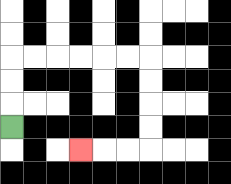{'start': '[0, 5]', 'end': '[3, 6]', 'path_directions': 'U,U,U,R,R,R,R,R,R,D,D,D,D,L,L,L', 'path_coordinates': '[[0, 5], [0, 4], [0, 3], [0, 2], [1, 2], [2, 2], [3, 2], [4, 2], [5, 2], [6, 2], [6, 3], [6, 4], [6, 5], [6, 6], [5, 6], [4, 6], [3, 6]]'}